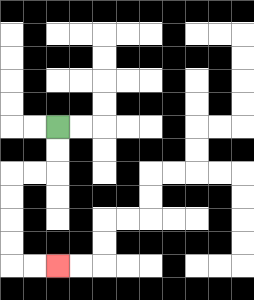{'start': '[2, 5]', 'end': '[2, 11]', 'path_directions': 'D,D,L,L,D,D,D,D,R,R', 'path_coordinates': '[[2, 5], [2, 6], [2, 7], [1, 7], [0, 7], [0, 8], [0, 9], [0, 10], [0, 11], [1, 11], [2, 11]]'}